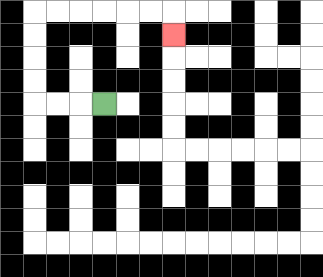{'start': '[4, 4]', 'end': '[7, 1]', 'path_directions': 'L,L,L,U,U,U,U,R,R,R,R,R,R,D', 'path_coordinates': '[[4, 4], [3, 4], [2, 4], [1, 4], [1, 3], [1, 2], [1, 1], [1, 0], [2, 0], [3, 0], [4, 0], [5, 0], [6, 0], [7, 0], [7, 1]]'}